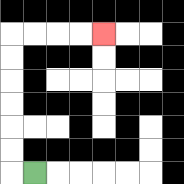{'start': '[1, 7]', 'end': '[4, 1]', 'path_directions': 'L,U,U,U,U,U,U,R,R,R,R', 'path_coordinates': '[[1, 7], [0, 7], [0, 6], [0, 5], [0, 4], [0, 3], [0, 2], [0, 1], [1, 1], [2, 1], [3, 1], [4, 1]]'}